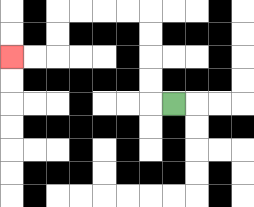{'start': '[7, 4]', 'end': '[0, 2]', 'path_directions': 'L,U,U,U,U,L,L,L,L,D,D,L,L', 'path_coordinates': '[[7, 4], [6, 4], [6, 3], [6, 2], [6, 1], [6, 0], [5, 0], [4, 0], [3, 0], [2, 0], [2, 1], [2, 2], [1, 2], [0, 2]]'}